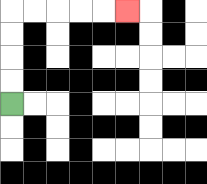{'start': '[0, 4]', 'end': '[5, 0]', 'path_directions': 'U,U,U,U,R,R,R,R,R', 'path_coordinates': '[[0, 4], [0, 3], [0, 2], [0, 1], [0, 0], [1, 0], [2, 0], [3, 0], [4, 0], [5, 0]]'}